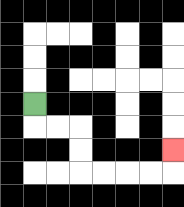{'start': '[1, 4]', 'end': '[7, 6]', 'path_directions': 'D,R,R,D,D,R,R,R,R,U', 'path_coordinates': '[[1, 4], [1, 5], [2, 5], [3, 5], [3, 6], [3, 7], [4, 7], [5, 7], [6, 7], [7, 7], [7, 6]]'}